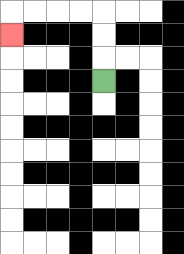{'start': '[4, 3]', 'end': '[0, 1]', 'path_directions': 'U,U,U,L,L,L,L,D', 'path_coordinates': '[[4, 3], [4, 2], [4, 1], [4, 0], [3, 0], [2, 0], [1, 0], [0, 0], [0, 1]]'}